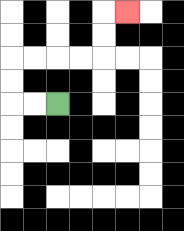{'start': '[2, 4]', 'end': '[5, 0]', 'path_directions': 'L,L,U,U,R,R,R,R,U,U,R', 'path_coordinates': '[[2, 4], [1, 4], [0, 4], [0, 3], [0, 2], [1, 2], [2, 2], [3, 2], [4, 2], [4, 1], [4, 0], [5, 0]]'}